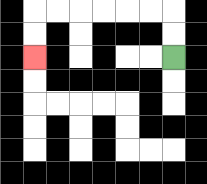{'start': '[7, 2]', 'end': '[1, 2]', 'path_directions': 'U,U,L,L,L,L,L,L,D,D', 'path_coordinates': '[[7, 2], [7, 1], [7, 0], [6, 0], [5, 0], [4, 0], [3, 0], [2, 0], [1, 0], [1, 1], [1, 2]]'}